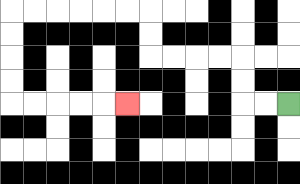{'start': '[12, 4]', 'end': '[5, 4]', 'path_directions': 'L,L,U,U,L,L,L,L,U,U,L,L,L,L,L,L,D,D,D,D,R,R,R,R,R', 'path_coordinates': '[[12, 4], [11, 4], [10, 4], [10, 3], [10, 2], [9, 2], [8, 2], [7, 2], [6, 2], [6, 1], [6, 0], [5, 0], [4, 0], [3, 0], [2, 0], [1, 0], [0, 0], [0, 1], [0, 2], [0, 3], [0, 4], [1, 4], [2, 4], [3, 4], [4, 4], [5, 4]]'}